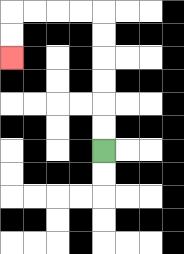{'start': '[4, 6]', 'end': '[0, 2]', 'path_directions': 'U,U,U,U,U,U,L,L,L,L,D,D', 'path_coordinates': '[[4, 6], [4, 5], [4, 4], [4, 3], [4, 2], [4, 1], [4, 0], [3, 0], [2, 0], [1, 0], [0, 0], [0, 1], [0, 2]]'}